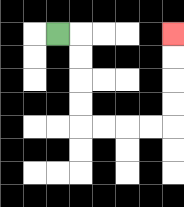{'start': '[2, 1]', 'end': '[7, 1]', 'path_directions': 'R,D,D,D,D,R,R,R,R,U,U,U,U', 'path_coordinates': '[[2, 1], [3, 1], [3, 2], [3, 3], [3, 4], [3, 5], [4, 5], [5, 5], [6, 5], [7, 5], [7, 4], [7, 3], [7, 2], [7, 1]]'}